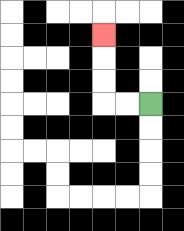{'start': '[6, 4]', 'end': '[4, 1]', 'path_directions': 'L,L,U,U,U', 'path_coordinates': '[[6, 4], [5, 4], [4, 4], [4, 3], [4, 2], [4, 1]]'}